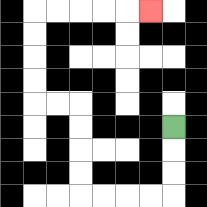{'start': '[7, 5]', 'end': '[6, 0]', 'path_directions': 'D,D,D,L,L,L,L,U,U,U,U,L,L,U,U,U,U,R,R,R,R,R', 'path_coordinates': '[[7, 5], [7, 6], [7, 7], [7, 8], [6, 8], [5, 8], [4, 8], [3, 8], [3, 7], [3, 6], [3, 5], [3, 4], [2, 4], [1, 4], [1, 3], [1, 2], [1, 1], [1, 0], [2, 0], [3, 0], [4, 0], [5, 0], [6, 0]]'}